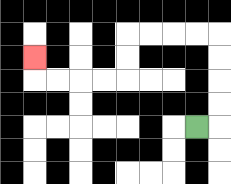{'start': '[8, 5]', 'end': '[1, 2]', 'path_directions': 'R,U,U,U,U,L,L,L,L,D,D,L,L,L,L,U', 'path_coordinates': '[[8, 5], [9, 5], [9, 4], [9, 3], [9, 2], [9, 1], [8, 1], [7, 1], [6, 1], [5, 1], [5, 2], [5, 3], [4, 3], [3, 3], [2, 3], [1, 3], [1, 2]]'}